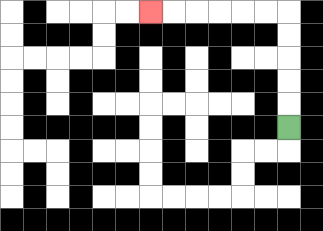{'start': '[12, 5]', 'end': '[6, 0]', 'path_directions': 'U,U,U,U,U,L,L,L,L,L,L', 'path_coordinates': '[[12, 5], [12, 4], [12, 3], [12, 2], [12, 1], [12, 0], [11, 0], [10, 0], [9, 0], [8, 0], [7, 0], [6, 0]]'}